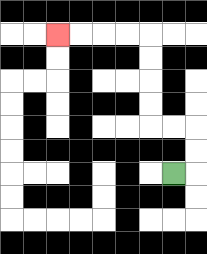{'start': '[7, 7]', 'end': '[2, 1]', 'path_directions': 'R,U,U,L,L,U,U,U,U,L,L,L,L', 'path_coordinates': '[[7, 7], [8, 7], [8, 6], [8, 5], [7, 5], [6, 5], [6, 4], [6, 3], [6, 2], [6, 1], [5, 1], [4, 1], [3, 1], [2, 1]]'}